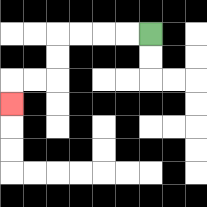{'start': '[6, 1]', 'end': '[0, 4]', 'path_directions': 'L,L,L,L,D,D,L,L,D', 'path_coordinates': '[[6, 1], [5, 1], [4, 1], [3, 1], [2, 1], [2, 2], [2, 3], [1, 3], [0, 3], [0, 4]]'}